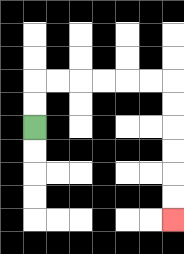{'start': '[1, 5]', 'end': '[7, 9]', 'path_directions': 'U,U,R,R,R,R,R,R,D,D,D,D,D,D', 'path_coordinates': '[[1, 5], [1, 4], [1, 3], [2, 3], [3, 3], [4, 3], [5, 3], [6, 3], [7, 3], [7, 4], [7, 5], [7, 6], [7, 7], [7, 8], [7, 9]]'}